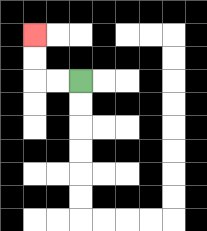{'start': '[3, 3]', 'end': '[1, 1]', 'path_directions': 'L,L,U,U', 'path_coordinates': '[[3, 3], [2, 3], [1, 3], [1, 2], [1, 1]]'}